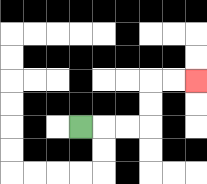{'start': '[3, 5]', 'end': '[8, 3]', 'path_directions': 'R,R,R,U,U,R,R', 'path_coordinates': '[[3, 5], [4, 5], [5, 5], [6, 5], [6, 4], [6, 3], [7, 3], [8, 3]]'}